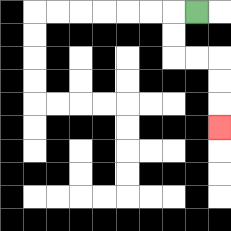{'start': '[8, 0]', 'end': '[9, 5]', 'path_directions': 'L,D,D,R,R,D,D,D', 'path_coordinates': '[[8, 0], [7, 0], [7, 1], [7, 2], [8, 2], [9, 2], [9, 3], [9, 4], [9, 5]]'}